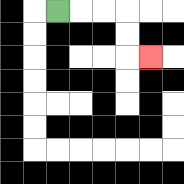{'start': '[2, 0]', 'end': '[6, 2]', 'path_directions': 'R,R,R,D,D,R', 'path_coordinates': '[[2, 0], [3, 0], [4, 0], [5, 0], [5, 1], [5, 2], [6, 2]]'}